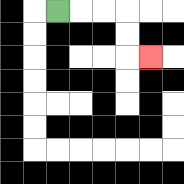{'start': '[2, 0]', 'end': '[6, 2]', 'path_directions': 'R,R,R,D,D,R', 'path_coordinates': '[[2, 0], [3, 0], [4, 0], [5, 0], [5, 1], [5, 2], [6, 2]]'}